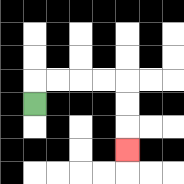{'start': '[1, 4]', 'end': '[5, 6]', 'path_directions': 'U,R,R,R,R,D,D,D', 'path_coordinates': '[[1, 4], [1, 3], [2, 3], [3, 3], [4, 3], [5, 3], [5, 4], [5, 5], [5, 6]]'}